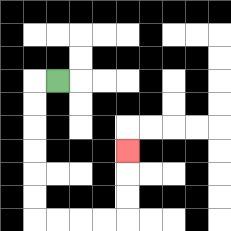{'start': '[2, 3]', 'end': '[5, 6]', 'path_directions': 'L,D,D,D,D,D,D,R,R,R,R,U,U,U', 'path_coordinates': '[[2, 3], [1, 3], [1, 4], [1, 5], [1, 6], [1, 7], [1, 8], [1, 9], [2, 9], [3, 9], [4, 9], [5, 9], [5, 8], [5, 7], [5, 6]]'}